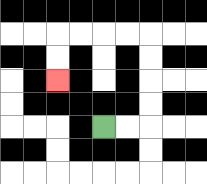{'start': '[4, 5]', 'end': '[2, 3]', 'path_directions': 'R,R,U,U,U,U,L,L,L,L,D,D', 'path_coordinates': '[[4, 5], [5, 5], [6, 5], [6, 4], [6, 3], [6, 2], [6, 1], [5, 1], [4, 1], [3, 1], [2, 1], [2, 2], [2, 3]]'}